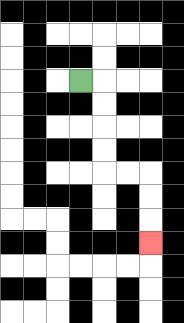{'start': '[3, 3]', 'end': '[6, 10]', 'path_directions': 'R,D,D,D,D,R,R,D,D,D', 'path_coordinates': '[[3, 3], [4, 3], [4, 4], [4, 5], [4, 6], [4, 7], [5, 7], [6, 7], [6, 8], [6, 9], [6, 10]]'}